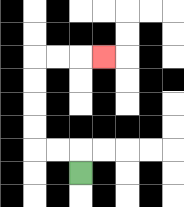{'start': '[3, 7]', 'end': '[4, 2]', 'path_directions': 'U,L,L,U,U,U,U,R,R,R', 'path_coordinates': '[[3, 7], [3, 6], [2, 6], [1, 6], [1, 5], [1, 4], [1, 3], [1, 2], [2, 2], [3, 2], [4, 2]]'}